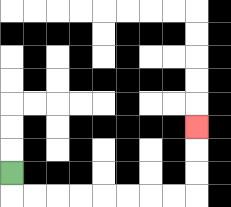{'start': '[0, 7]', 'end': '[8, 5]', 'path_directions': 'D,R,R,R,R,R,R,R,R,U,U,U', 'path_coordinates': '[[0, 7], [0, 8], [1, 8], [2, 8], [3, 8], [4, 8], [5, 8], [6, 8], [7, 8], [8, 8], [8, 7], [8, 6], [8, 5]]'}